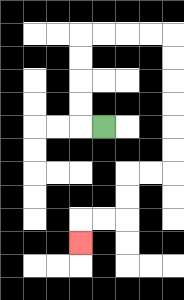{'start': '[4, 5]', 'end': '[3, 10]', 'path_directions': 'L,U,U,U,U,R,R,R,R,D,D,D,D,D,D,L,L,D,D,L,L,D', 'path_coordinates': '[[4, 5], [3, 5], [3, 4], [3, 3], [3, 2], [3, 1], [4, 1], [5, 1], [6, 1], [7, 1], [7, 2], [7, 3], [7, 4], [7, 5], [7, 6], [7, 7], [6, 7], [5, 7], [5, 8], [5, 9], [4, 9], [3, 9], [3, 10]]'}